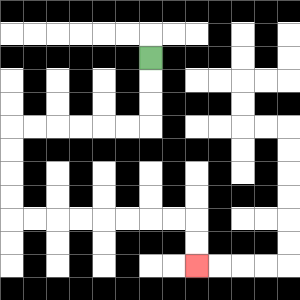{'start': '[6, 2]', 'end': '[8, 11]', 'path_directions': 'D,D,D,L,L,L,L,L,L,D,D,D,D,R,R,R,R,R,R,R,R,D,D', 'path_coordinates': '[[6, 2], [6, 3], [6, 4], [6, 5], [5, 5], [4, 5], [3, 5], [2, 5], [1, 5], [0, 5], [0, 6], [0, 7], [0, 8], [0, 9], [1, 9], [2, 9], [3, 9], [4, 9], [5, 9], [6, 9], [7, 9], [8, 9], [8, 10], [8, 11]]'}